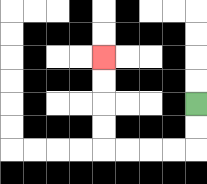{'start': '[8, 4]', 'end': '[4, 2]', 'path_directions': 'D,D,L,L,L,L,U,U,U,U', 'path_coordinates': '[[8, 4], [8, 5], [8, 6], [7, 6], [6, 6], [5, 6], [4, 6], [4, 5], [4, 4], [4, 3], [4, 2]]'}